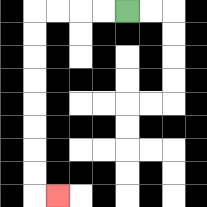{'start': '[5, 0]', 'end': '[2, 8]', 'path_directions': 'L,L,L,L,D,D,D,D,D,D,D,D,R', 'path_coordinates': '[[5, 0], [4, 0], [3, 0], [2, 0], [1, 0], [1, 1], [1, 2], [1, 3], [1, 4], [1, 5], [1, 6], [1, 7], [1, 8], [2, 8]]'}